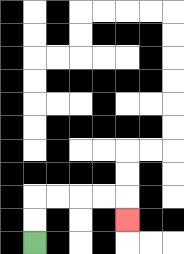{'start': '[1, 10]', 'end': '[5, 9]', 'path_directions': 'U,U,R,R,R,R,D', 'path_coordinates': '[[1, 10], [1, 9], [1, 8], [2, 8], [3, 8], [4, 8], [5, 8], [5, 9]]'}